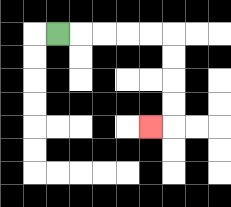{'start': '[2, 1]', 'end': '[6, 5]', 'path_directions': 'R,R,R,R,R,D,D,D,D,L', 'path_coordinates': '[[2, 1], [3, 1], [4, 1], [5, 1], [6, 1], [7, 1], [7, 2], [7, 3], [7, 4], [7, 5], [6, 5]]'}